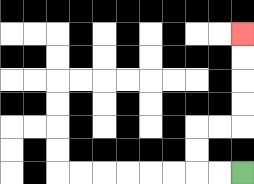{'start': '[10, 7]', 'end': '[10, 1]', 'path_directions': 'L,L,U,U,R,R,U,U,U,U', 'path_coordinates': '[[10, 7], [9, 7], [8, 7], [8, 6], [8, 5], [9, 5], [10, 5], [10, 4], [10, 3], [10, 2], [10, 1]]'}